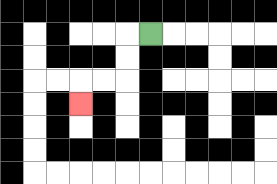{'start': '[6, 1]', 'end': '[3, 4]', 'path_directions': 'L,D,D,L,L,D', 'path_coordinates': '[[6, 1], [5, 1], [5, 2], [5, 3], [4, 3], [3, 3], [3, 4]]'}